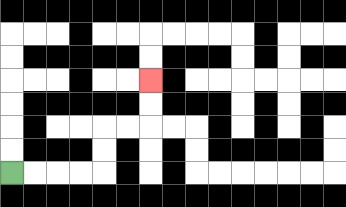{'start': '[0, 7]', 'end': '[6, 3]', 'path_directions': 'R,R,R,R,U,U,R,R,U,U', 'path_coordinates': '[[0, 7], [1, 7], [2, 7], [3, 7], [4, 7], [4, 6], [4, 5], [5, 5], [6, 5], [6, 4], [6, 3]]'}